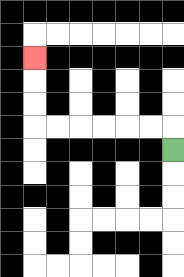{'start': '[7, 6]', 'end': '[1, 2]', 'path_directions': 'U,L,L,L,L,L,L,U,U,U', 'path_coordinates': '[[7, 6], [7, 5], [6, 5], [5, 5], [4, 5], [3, 5], [2, 5], [1, 5], [1, 4], [1, 3], [1, 2]]'}